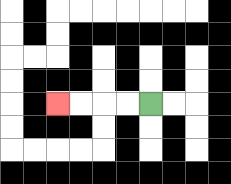{'start': '[6, 4]', 'end': '[2, 4]', 'path_directions': 'L,L,L,L', 'path_coordinates': '[[6, 4], [5, 4], [4, 4], [3, 4], [2, 4]]'}